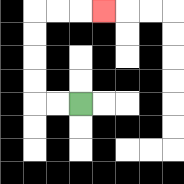{'start': '[3, 4]', 'end': '[4, 0]', 'path_directions': 'L,L,U,U,U,U,R,R,R', 'path_coordinates': '[[3, 4], [2, 4], [1, 4], [1, 3], [1, 2], [1, 1], [1, 0], [2, 0], [3, 0], [4, 0]]'}